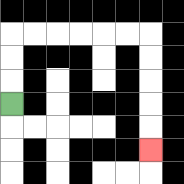{'start': '[0, 4]', 'end': '[6, 6]', 'path_directions': 'U,U,U,R,R,R,R,R,R,D,D,D,D,D', 'path_coordinates': '[[0, 4], [0, 3], [0, 2], [0, 1], [1, 1], [2, 1], [3, 1], [4, 1], [5, 1], [6, 1], [6, 2], [6, 3], [6, 4], [6, 5], [6, 6]]'}